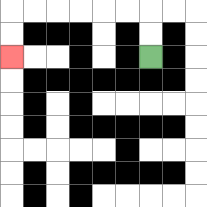{'start': '[6, 2]', 'end': '[0, 2]', 'path_directions': 'U,U,L,L,L,L,L,L,D,D', 'path_coordinates': '[[6, 2], [6, 1], [6, 0], [5, 0], [4, 0], [3, 0], [2, 0], [1, 0], [0, 0], [0, 1], [0, 2]]'}